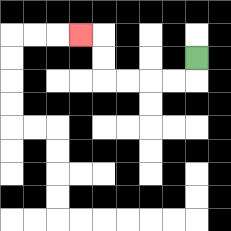{'start': '[8, 2]', 'end': '[3, 1]', 'path_directions': 'D,L,L,L,L,U,U,L', 'path_coordinates': '[[8, 2], [8, 3], [7, 3], [6, 3], [5, 3], [4, 3], [4, 2], [4, 1], [3, 1]]'}